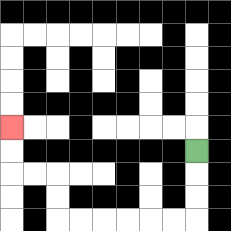{'start': '[8, 6]', 'end': '[0, 5]', 'path_directions': 'D,D,D,L,L,L,L,L,L,U,U,L,L,U,U', 'path_coordinates': '[[8, 6], [8, 7], [8, 8], [8, 9], [7, 9], [6, 9], [5, 9], [4, 9], [3, 9], [2, 9], [2, 8], [2, 7], [1, 7], [0, 7], [0, 6], [0, 5]]'}